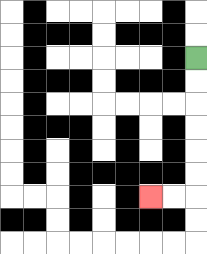{'start': '[8, 2]', 'end': '[6, 8]', 'path_directions': 'D,D,D,D,D,D,L,L', 'path_coordinates': '[[8, 2], [8, 3], [8, 4], [8, 5], [8, 6], [8, 7], [8, 8], [7, 8], [6, 8]]'}